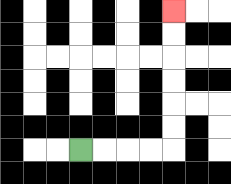{'start': '[3, 6]', 'end': '[7, 0]', 'path_directions': 'R,R,R,R,U,U,U,U,U,U', 'path_coordinates': '[[3, 6], [4, 6], [5, 6], [6, 6], [7, 6], [7, 5], [7, 4], [7, 3], [7, 2], [7, 1], [7, 0]]'}